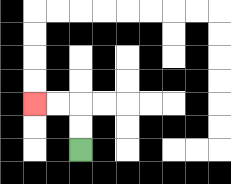{'start': '[3, 6]', 'end': '[1, 4]', 'path_directions': 'U,U,L,L', 'path_coordinates': '[[3, 6], [3, 5], [3, 4], [2, 4], [1, 4]]'}